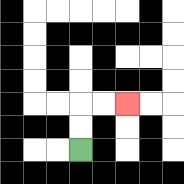{'start': '[3, 6]', 'end': '[5, 4]', 'path_directions': 'U,U,R,R', 'path_coordinates': '[[3, 6], [3, 5], [3, 4], [4, 4], [5, 4]]'}